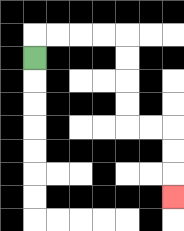{'start': '[1, 2]', 'end': '[7, 8]', 'path_directions': 'U,R,R,R,R,D,D,D,D,R,R,D,D,D', 'path_coordinates': '[[1, 2], [1, 1], [2, 1], [3, 1], [4, 1], [5, 1], [5, 2], [5, 3], [5, 4], [5, 5], [6, 5], [7, 5], [7, 6], [7, 7], [7, 8]]'}